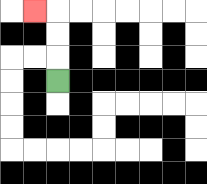{'start': '[2, 3]', 'end': '[1, 0]', 'path_directions': 'U,U,U,L', 'path_coordinates': '[[2, 3], [2, 2], [2, 1], [2, 0], [1, 0]]'}